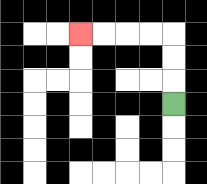{'start': '[7, 4]', 'end': '[3, 1]', 'path_directions': 'U,U,U,L,L,L,L', 'path_coordinates': '[[7, 4], [7, 3], [7, 2], [7, 1], [6, 1], [5, 1], [4, 1], [3, 1]]'}